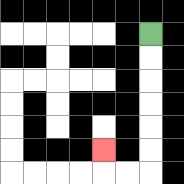{'start': '[6, 1]', 'end': '[4, 6]', 'path_directions': 'D,D,D,D,D,D,L,L,U', 'path_coordinates': '[[6, 1], [6, 2], [6, 3], [6, 4], [6, 5], [6, 6], [6, 7], [5, 7], [4, 7], [4, 6]]'}